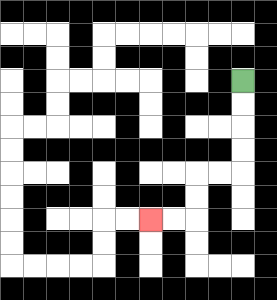{'start': '[10, 3]', 'end': '[6, 9]', 'path_directions': 'D,D,D,D,L,L,D,D,L,L', 'path_coordinates': '[[10, 3], [10, 4], [10, 5], [10, 6], [10, 7], [9, 7], [8, 7], [8, 8], [8, 9], [7, 9], [6, 9]]'}